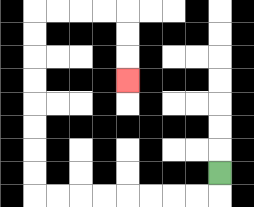{'start': '[9, 7]', 'end': '[5, 3]', 'path_directions': 'D,L,L,L,L,L,L,L,L,U,U,U,U,U,U,U,U,R,R,R,R,D,D,D', 'path_coordinates': '[[9, 7], [9, 8], [8, 8], [7, 8], [6, 8], [5, 8], [4, 8], [3, 8], [2, 8], [1, 8], [1, 7], [1, 6], [1, 5], [1, 4], [1, 3], [1, 2], [1, 1], [1, 0], [2, 0], [3, 0], [4, 0], [5, 0], [5, 1], [5, 2], [5, 3]]'}